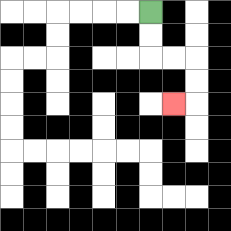{'start': '[6, 0]', 'end': '[7, 4]', 'path_directions': 'D,D,R,R,D,D,L', 'path_coordinates': '[[6, 0], [6, 1], [6, 2], [7, 2], [8, 2], [8, 3], [8, 4], [7, 4]]'}